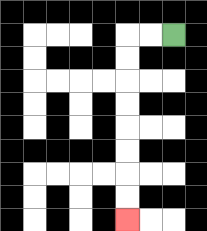{'start': '[7, 1]', 'end': '[5, 9]', 'path_directions': 'L,L,D,D,D,D,D,D,D,D', 'path_coordinates': '[[7, 1], [6, 1], [5, 1], [5, 2], [5, 3], [5, 4], [5, 5], [5, 6], [5, 7], [5, 8], [5, 9]]'}